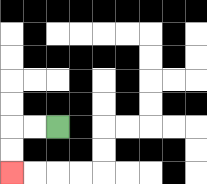{'start': '[2, 5]', 'end': '[0, 7]', 'path_directions': 'L,L,D,D', 'path_coordinates': '[[2, 5], [1, 5], [0, 5], [0, 6], [0, 7]]'}